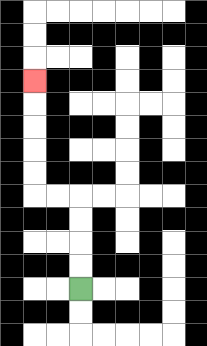{'start': '[3, 12]', 'end': '[1, 3]', 'path_directions': 'U,U,U,U,L,L,U,U,U,U,U', 'path_coordinates': '[[3, 12], [3, 11], [3, 10], [3, 9], [3, 8], [2, 8], [1, 8], [1, 7], [1, 6], [1, 5], [1, 4], [1, 3]]'}